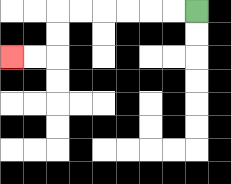{'start': '[8, 0]', 'end': '[0, 2]', 'path_directions': 'L,L,L,L,L,L,D,D,L,L', 'path_coordinates': '[[8, 0], [7, 0], [6, 0], [5, 0], [4, 0], [3, 0], [2, 0], [2, 1], [2, 2], [1, 2], [0, 2]]'}